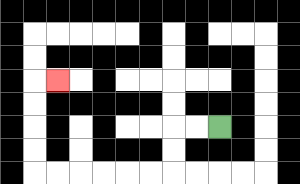{'start': '[9, 5]', 'end': '[2, 3]', 'path_directions': 'L,L,D,D,L,L,L,L,L,L,U,U,U,U,R', 'path_coordinates': '[[9, 5], [8, 5], [7, 5], [7, 6], [7, 7], [6, 7], [5, 7], [4, 7], [3, 7], [2, 7], [1, 7], [1, 6], [1, 5], [1, 4], [1, 3], [2, 3]]'}